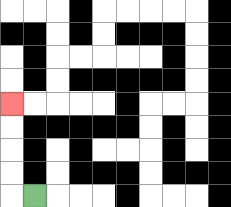{'start': '[1, 8]', 'end': '[0, 4]', 'path_directions': 'L,U,U,U,U', 'path_coordinates': '[[1, 8], [0, 8], [0, 7], [0, 6], [0, 5], [0, 4]]'}